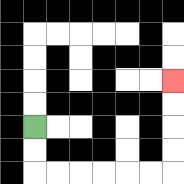{'start': '[1, 5]', 'end': '[7, 3]', 'path_directions': 'D,D,R,R,R,R,R,R,U,U,U,U', 'path_coordinates': '[[1, 5], [1, 6], [1, 7], [2, 7], [3, 7], [4, 7], [5, 7], [6, 7], [7, 7], [7, 6], [7, 5], [7, 4], [7, 3]]'}